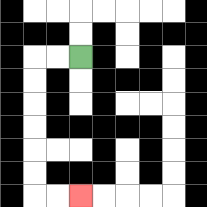{'start': '[3, 2]', 'end': '[3, 8]', 'path_directions': 'L,L,D,D,D,D,D,D,R,R', 'path_coordinates': '[[3, 2], [2, 2], [1, 2], [1, 3], [1, 4], [1, 5], [1, 6], [1, 7], [1, 8], [2, 8], [3, 8]]'}